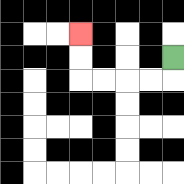{'start': '[7, 2]', 'end': '[3, 1]', 'path_directions': 'D,L,L,L,L,U,U', 'path_coordinates': '[[7, 2], [7, 3], [6, 3], [5, 3], [4, 3], [3, 3], [3, 2], [3, 1]]'}